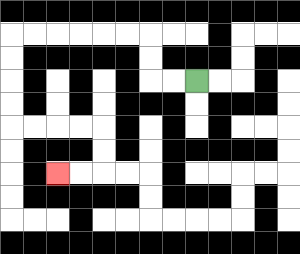{'start': '[8, 3]', 'end': '[2, 7]', 'path_directions': 'L,L,U,U,L,L,L,L,L,L,D,D,D,D,R,R,R,R,D,D,L,L', 'path_coordinates': '[[8, 3], [7, 3], [6, 3], [6, 2], [6, 1], [5, 1], [4, 1], [3, 1], [2, 1], [1, 1], [0, 1], [0, 2], [0, 3], [0, 4], [0, 5], [1, 5], [2, 5], [3, 5], [4, 5], [4, 6], [4, 7], [3, 7], [2, 7]]'}